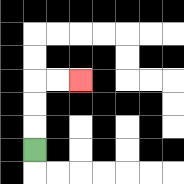{'start': '[1, 6]', 'end': '[3, 3]', 'path_directions': 'U,U,U,R,R', 'path_coordinates': '[[1, 6], [1, 5], [1, 4], [1, 3], [2, 3], [3, 3]]'}